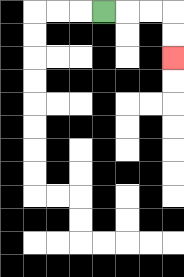{'start': '[4, 0]', 'end': '[7, 2]', 'path_directions': 'R,R,R,D,D', 'path_coordinates': '[[4, 0], [5, 0], [6, 0], [7, 0], [7, 1], [7, 2]]'}